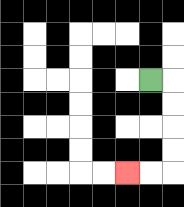{'start': '[6, 3]', 'end': '[5, 7]', 'path_directions': 'R,D,D,D,D,L,L', 'path_coordinates': '[[6, 3], [7, 3], [7, 4], [7, 5], [7, 6], [7, 7], [6, 7], [5, 7]]'}